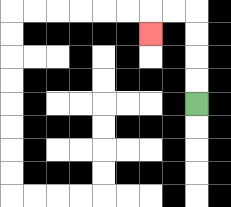{'start': '[8, 4]', 'end': '[6, 1]', 'path_directions': 'U,U,U,U,L,L,D', 'path_coordinates': '[[8, 4], [8, 3], [8, 2], [8, 1], [8, 0], [7, 0], [6, 0], [6, 1]]'}